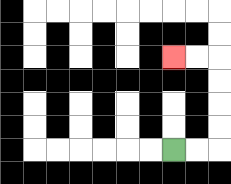{'start': '[7, 6]', 'end': '[7, 2]', 'path_directions': 'R,R,U,U,U,U,L,L', 'path_coordinates': '[[7, 6], [8, 6], [9, 6], [9, 5], [9, 4], [9, 3], [9, 2], [8, 2], [7, 2]]'}